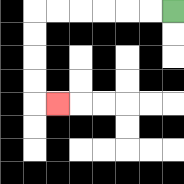{'start': '[7, 0]', 'end': '[2, 4]', 'path_directions': 'L,L,L,L,L,L,D,D,D,D,R', 'path_coordinates': '[[7, 0], [6, 0], [5, 0], [4, 0], [3, 0], [2, 0], [1, 0], [1, 1], [1, 2], [1, 3], [1, 4], [2, 4]]'}